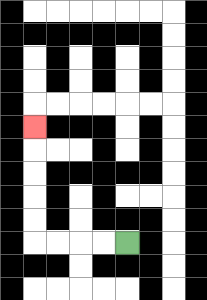{'start': '[5, 10]', 'end': '[1, 5]', 'path_directions': 'L,L,L,L,U,U,U,U,U', 'path_coordinates': '[[5, 10], [4, 10], [3, 10], [2, 10], [1, 10], [1, 9], [1, 8], [1, 7], [1, 6], [1, 5]]'}